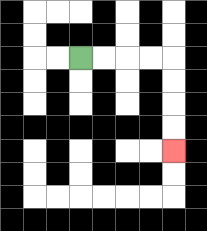{'start': '[3, 2]', 'end': '[7, 6]', 'path_directions': 'R,R,R,R,D,D,D,D', 'path_coordinates': '[[3, 2], [4, 2], [5, 2], [6, 2], [7, 2], [7, 3], [7, 4], [7, 5], [7, 6]]'}